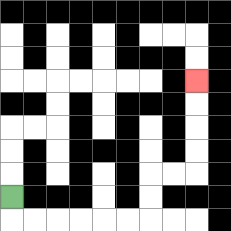{'start': '[0, 8]', 'end': '[8, 3]', 'path_directions': 'D,R,R,R,R,R,R,U,U,R,R,U,U,U,U', 'path_coordinates': '[[0, 8], [0, 9], [1, 9], [2, 9], [3, 9], [4, 9], [5, 9], [6, 9], [6, 8], [6, 7], [7, 7], [8, 7], [8, 6], [8, 5], [8, 4], [8, 3]]'}